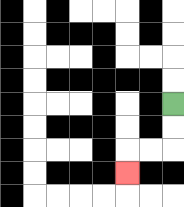{'start': '[7, 4]', 'end': '[5, 7]', 'path_directions': 'D,D,L,L,D', 'path_coordinates': '[[7, 4], [7, 5], [7, 6], [6, 6], [5, 6], [5, 7]]'}